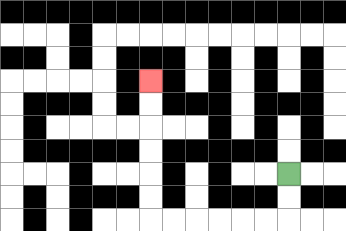{'start': '[12, 7]', 'end': '[6, 3]', 'path_directions': 'D,D,L,L,L,L,L,L,U,U,U,U,U,U', 'path_coordinates': '[[12, 7], [12, 8], [12, 9], [11, 9], [10, 9], [9, 9], [8, 9], [7, 9], [6, 9], [6, 8], [6, 7], [6, 6], [6, 5], [6, 4], [6, 3]]'}